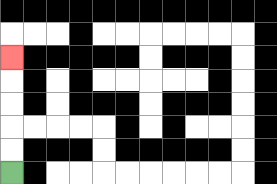{'start': '[0, 7]', 'end': '[0, 2]', 'path_directions': 'U,U,U,U,U', 'path_coordinates': '[[0, 7], [0, 6], [0, 5], [0, 4], [0, 3], [0, 2]]'}